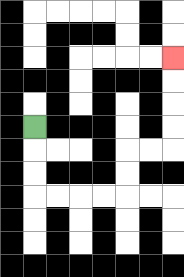{'start': '[1, 5]', 'end': '[7, 2]', 'path_directions': 'D,D,D,R,R,R,R,U,U,R,R,U,U,U,U', 'path_coordinates': '[[1, 5], [1, 6], [1, 7], [1, 8], [2, 8], [3, 8], [4, 8], [5, 8], [5, 7], [5, 6], [6, 6], [7, 6], [7, 5], [7, 4], [7, 3], [7, 2]]'}